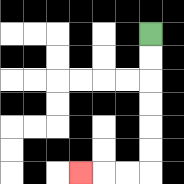{'start': '[6, 1]', 'end': '[3, 7]', 'path_directions': 'D,D,D,D,D,D,L,L,L', 'path_coordinates': '[[6, 1], [6, 2], [6, 3], [6, 4], [6, 5], [6, 6], [6, 7], [5, 7], [4, 7], [3, 7]]'}